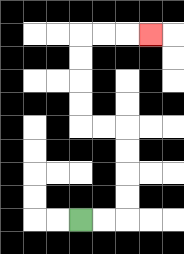{'start': '[3, 9]', 'end': '[6, 1]', 'path_directions': 'R,R,U,U,U,U,L,L,U,U,U,U,R,R,R', 'path_coordinates': '[[3, 9], [4, 9], [5, 9], [5, 8], [5, 7], [5, 6], [5, 5], [4, 5], [3, 5], [3, 4], [3, 3], [3, 2], [3, 1], [4, 1], [5, 1], [6, 1]]'}